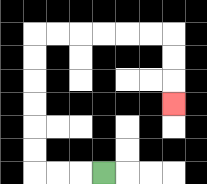{'start': '[4, 7]', 'end': '[7, 4]', 'path_directions': 'L,L,L,U,U,U,U,U,U,R,R,R,R,R,R,D,D,D', 'path_coordinates': '[[4, 7], [3, 7], [2, 7], [1, 7], [1, 6], [1, 5], [1, 4], [1, 3], [1, 2], [1, 1], [2, 1], [3, 1], [4, 1], [5, 1], [6, 1], [7, 1], [7, 2], [7, 3], [7, 4]]'}